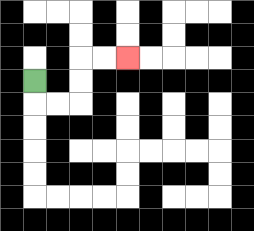{'start': '[1, 3]', 'end': '[5, 2]', 'path_directions': 'D,R,R,U,U,R,R', 'path_coordinates': '[[1, 3], [1, 4], [2, 4], [3, 4], [3, 3], [3, 2], [4, 2], [5, 2]]'}